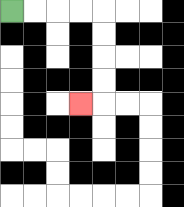{'start': '[0, 0]', 'end': '[3, 4]', 'path_directions': 'R,R,R,R,D,D,D,D,L', 'path_coordinates': '[[0, 0], [1, 0], [2, 0], [3, 0], [4, 0], [4, 1], [4, 2], [4, 3], [4, 4], [3, 4]]'}